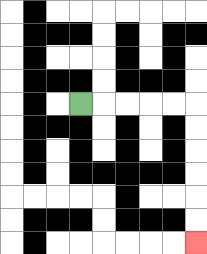{'start': '[3, 4]', 'end': '[8, 10]', 'path_directions': 'R,R,R,R,R,D,D,D,D,D,D', 'path_coordinates': '[[3, 4], [4, 4], [5, 4], [6, 4], [7, 4], [8, 4], [8, 5], [8, 6], [8, 7], [8, 8], [8, 9], [8, 10]]'}